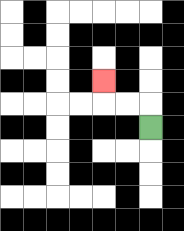{'start': '[6, 5]', 'end': '[4, 3]', 'path_directions': 'U,L,L,U', 'path_coordinates': '[[6, 5], [6, 4], [5, 4], [4, 4], [4, 3]]'}